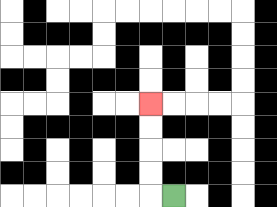{'start': '[7, 8]', 'end': '[6, 4]', 'path_directions': 'L,U,U,U,U', 'path_coordinates': '[[7, 8], [6, 8], [6, 7], [6, 6], [6, 5], [6, 4]]'}